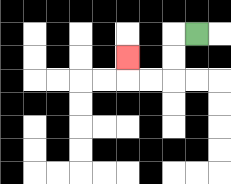{'start': '[8, 1]', 'end': '[5, 2]', 'path_directions': 'L,D,D,L,L,U', 'path_coordinates': '[[8, 1], [7, 1], [7, 2], [7, 3], [6, 3], [5, 3], [5, 2]]'}